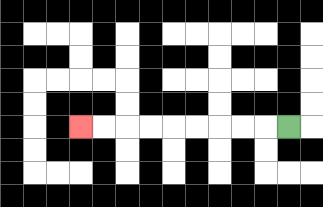{'start': '[12, 5]', 'end': '[3, 5]', 'path_directions': 'L,L,L,L,L,L,L,L,L', 'path_coordinates': '[[12, 5], [11, 5], [10, 5], [9, 5], [8, 5], [7, 5], [6, 5], [5, 5], [4, 5], [3, 5]]'}